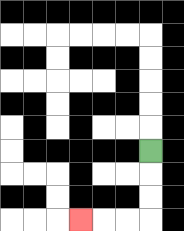{'start': '[6, 6]', 'end': '[3, 9]', 'path_directions': 'D,D,D,L,L,L', 'path_coordinates': '[[6, 6], [6, 7], [6, 8], [6, 9], [5, 9], [4, 9], [3, 9]]'}